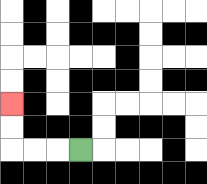{'start': '[3, 6]', 'end': '[0, 4]', 'path_directions': 'L,L,L,U,U', 'path_coordinates': '[[3, 6], [2, 6], [1, 6], [0, 6], [0, 5], [0, 4]]'}